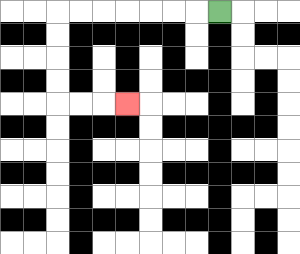{'start': '[9, 0]', 'end': '[5, 4]', 'path_directions': 'L,L,L,L,L,L,L,D,D,D,D,R,R,R', 'path_coordinates': '[[9, 0], [8, 0], [7, 0], [6, 0], [5, 0], [4, 0], [3, 0], [2, 0], [2, 1], [2, 2], [2, 3], [2, 4], [3, 4], [4, 4], [5, 4]]'}